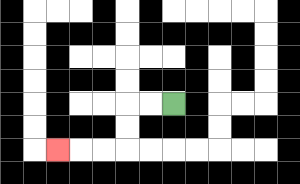{'start': '[7, 4]', 'end': '[2, 6]', 'path_directions': 'L,L,D,D,L,L,L', 'path_coordinates': '[[7, 4], [6, 4], [5, 4], [5, 5], [5, 6], [4, 6], [3, 6], [2, 6]]'}